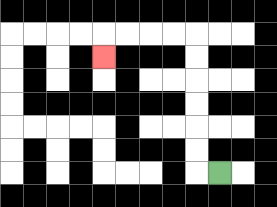{'start': '[9, 7]', 'end': '[4, 2]', 'path_directions': 'L,U,U,U,U,U,U,L,L,L,L,D', 'path_coordinates': '[[9, 7], [8, 7], [8, 6], [8, 5], [8, 4], [8, 3], [8, 2], [8, 1], [7, 1], [6, 1], [5, 1], [4, 1], [4, 2]]'}